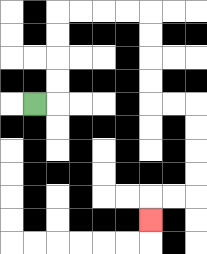{'start': '[1, 4]', 'end': '[6, 9]', 'path_directions': 'R,U,U,U,U,R,R,R,R,D,D,D,D,R,R,D,D,D,D,L,L,D', 'path_coordinates': '[[1, 4], [2, 4], [2, 3], [2, 2], [2, 1], [2, 0], [3, 0], [4, 0], [5, 0], [6, 0], [6, 1], [6, 2], [6, 3], [6, 4], [7, 4], [8, 4], [8, 5], [8, 6], [8, 7], [8, 8], [7, 8], [6, 8], [6, 9]]'}